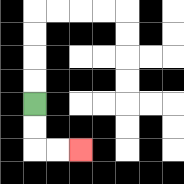{'start': '[1, 4]', 'end': '[3, 6]', 'path_directions': 'D,D,R,R', 'path_coordinates': '[[1, 4], [1, 5], [1, 6], [2, 6], [3, 6]]'}